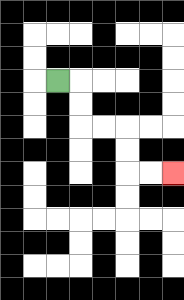{'start': '[2, 3]', 'end': '[7, 7]', 'path_directions': 'R,D,D,R,R,D,D,R,R', 'path_coordinates': '[[2, 3], [3, 3], [3, 4], [3, 5], [4, 5], [5, 5], [5, 6], [5, 7], [6, 7], [7, 7]]'}